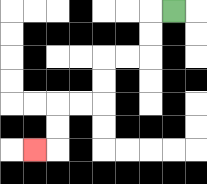{'start': '[7, 0]', 'end': '[1, 6]', 'path_directions': 'L,D,D,L,L,D,D,L,L,D,D,L', 'path_coordinates': '[[7, 0], [6, 0], [6, 1], [6, 2], [5, 2], [4, 2], [4, 3], [4, 4], [3, 4], [2, 4], [2, 5], [2, 6], [1, 6]]'}